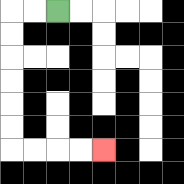{'start': '[2, 0]', 'end': '[4, 6]', 'path_directions': 'L,L,D,D,D,D,D,D,R,R,R,R', 'path_coordinates': '[[2, 0], [1, 0], [0, 0], [0, 1], [0, 2], [0, 3], [0, 4], [0, 5], [0, 6], [1, 6], [2, 6], [3, 6], [4, 6]]'}